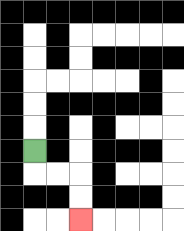{'start': '[1, 6]', 'end': '[3, 9]', 'path_directions': 'D,R,R,D,D', 'path_coordinates': '[[1, 6], [1, 7], [2, 7], [3, 7], [3, 8], [3, 9]]'}